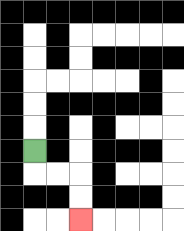{'start': '[1, 6]', 'end': '[3, 9]', 'path_directions': 'D,R,R,D,D', 'path_coordinates': '[[1, 6], [1, 7], [2, 7], [3, 7], [3, 8], [3, 9]]'}